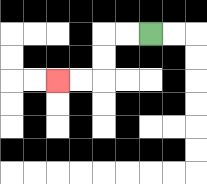{'start': '[6, 1]', 'end': '[2, 3]', 'path_directions': 'L,L,D,D,L,L', 'path_coordinates': '[[6, 1], [5, 1], [4, 1], [4, 2], [4, 3], [3, 3], [2, 3]]'}